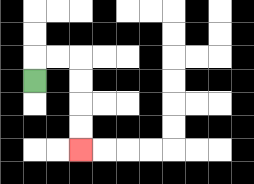{'start': '[1, 3]', 'end': '[3, 6]', 'path_directions': 'U,R,R,D,D,D,D', 'path_coordinates': '[[1, 3], [1, 2], [2, 2], [3, 2], [3, 3], [3, 4], [3, 5], [3, 6]]'}